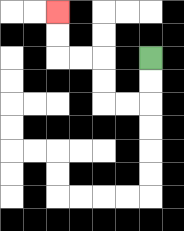{'start': '[6, 2]', 'end': '[2, 0]', 'path_directions': 'D,D,L,L,U,U,L,L,U,U', 'path_coordinates': '[[6, 2], [6, 3], [6, 4], [5, 4], [4, 4], [4, 3], [4, 2], [3, 2], [2, 2], [2, 1], [2, 0]]'}